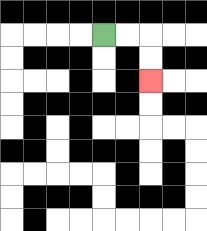{'start': '[4, 1]', 'end': '[6, 3]', 'path_directions': 'R,R,D,D', 'path_coordinates': '[[4, 1], [5, 1], [6, 1], [6, 2], [6, 3]]'}